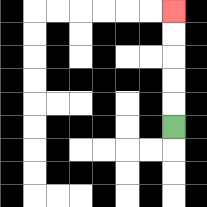{'start': '[7, 5]', 'end': '[7, 0]', 'path_directions': 'U,U,U,U,U', 'path_coordinates': '[[7, 5], [7, 4], [7, 3], [7, 2], [7, 1], [7, 0]]'}